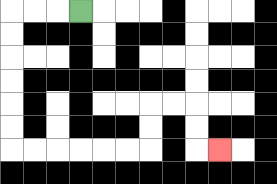{'start': '[3, 0]', 'end': '[9, 6]', 'path_directions': 'L,L,L,D,D,D,D,D,D,R,R,R,R,R,R,U,U,R,R,D,D,R', 'path_coordinates': '[[3, 0], [2, 0], [1, 0], [0, 0], [0, 1], [0, 2], [0, 3], [0, 4], [0, 5], [0, 6], [1, 6], [2, 6], [3, 6], [4, 6], [5, 6], [6, 6], [6, 5], [6, 4], [7, 4], [8, 4], [8, 5], [8, 6], [9, 6]]'}